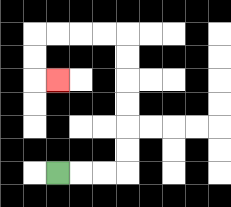{'start': '[2, 7]', 'end': '[2, 3]', 'path_directions': 'R,R,R,U,U,U,U,U,U,L,L,L,L,D,D,R', 'path_coordinates': '[[2, 7], [3, 7], [4, 7], [5, 7], [5, 6], [5, 5], [5, 4], [5, 3], [5, 2], [5, 1], [4, 1], [3, 1], [2, 1], [1, 1], [1, 2], [1, 3], [2, 3]]'}